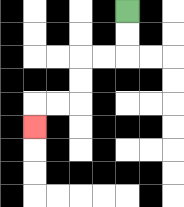{'start': '[5, 0]', 'end': '[1, 5]', 'path_directions': 'D,D,L,L,D,D,L,L,D', 'path_coordinates': '[[5, 0], [5, 1], [5, 2], [4, 2], [3, 2], [3, 3], [3, 4], [2, 4], [1, 4], [1, 5]]'}